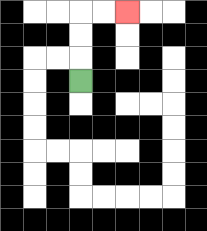{'start': '[3, 3]', 'end': '[5, 0]', 'path_directions': 'U,U,U,R,R', 'path_coordinates': '[[3, 3], [3, 2], [3, 1], [3, 0], [4, 0], [5, 0]]'}